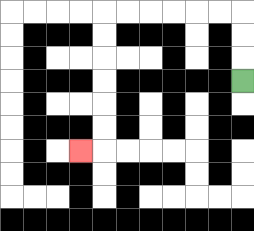{'start': '[10, 3]', 'end': '[3, 6]', 'path_directions': 'U,U,U,L,L,L,L,L,L,D,D,D,D,D,D,L', 'path_coordinates': '[[10, 3], [10, 2], [10, 1], [10, 0], [9, 0], [8, 0], [7, 0], [6, 0], [5, 0], [4, 0], [4, 1], [4, 2], [4, 3], [4, 4], [4, 5], [4, 6], [3, 6]]'}